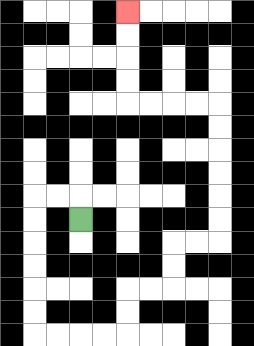{'start': '[3, 9]', 'end': '[5, 0]', 'path_directions': 'U,L,L,D,D,D,D,D,D,R,R,R,R,U,U,R,R,U,U,R,R,U,U,U,U,U,U,L,L,L,L,U,U,U,U', 'path_coordinates': '[[3, 9], [3, 8], [2, 8], [1, 8], [1, 9], [1, 10], [1, 11], [1, 12], [1, 13], [1, 14], [2, 14], [3, 14], [4, 14], [5, 14], [5, 13], [5, 12], [6, 12], [7, 12], [7, 11], [7, 10], [8, 10], [9, 10], [9, 9], [9, 8], [9, 7], [9, 6], [9, 5], [9, 4], [8, 4], [7, 4], [6, 4], [5, 4], [5, 3], [5, 2], [5, 1], [5, 0]]'}